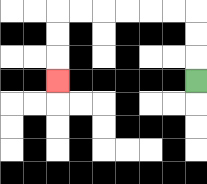{'start': '[8, 3]', 'end': '[2, 3]', 'path_directions': 'U,U,U,L,L,L,L,L,L,D,D,D', 'path_coordinates': '[[8, 3], [8, 2], [8, 1], [8, 0], [7, 0], [6, 0], [5, 0], [4, 0], [3, 0], [2, 0], [2, 1], [2, 2], [2, 3]]'}